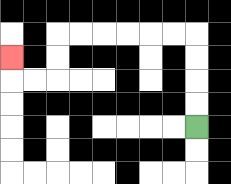{'start': '[8, 5]', 'end': '[0, 2]', 'path_directions': 'U,U,U,U,L,L,L,L,L,L,D,D,L,L,U', 'path_coordinates': '[[8, 5], [8, 4], [8, 3], [8, 2], [8, 1], [7, 1], [6, 1], [5, 1], [4, 1], [3, 1], [2, 1], [2, 2], [2, 3], [1, 3], [0, 3], [0, 2]]'}